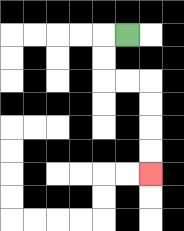{'start': '[5, 1]', 'end': '[6, 7]', 'path_directions': 'L,D,D,R,R,D,D,D,D', 'path_coordinates': '[[5, 1], [4, 1], [4, 2], [4, 3], [5, 3], [6, 3], [6, 4], [6, 5], [6, 6], [6, 7]]'}